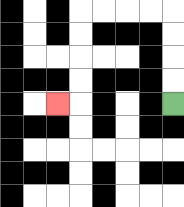{'start': '[7, 4]', 'end': '[2, 4]', 'path_directions': 'U,U,U,U,L,L,L,L,D,D,D,D,L', 'path_coordinates': '[[7, 4], [7, 3], [7, 2], [7, 1], [7, 0], [6, 0], [5, 0], [4, 0], [3, 0], [3, 1], [3, 2], [3, 3], [3, 4], [2, 4]]'}